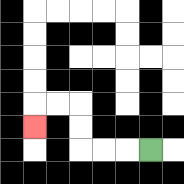{'start': '[6, 6]', 'end': '[1, 5]', 'path_directions': 'L,L,L,U,U,L,L,D', 'path_coordinates': '[[6, 6], [5, 6], [4, 6], [3, 6], [3, 5], [3, 4], [2, 4], [1, 4], [1, 5]]'}